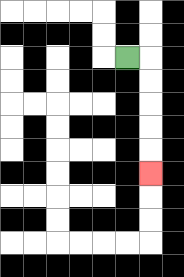{'start': '[5, 2]', 'end': '[6, 7]', 'path_directions': 'R,D,D,D,D,D', 'path_coordinates': '[[5, 2], [6, 2], [6, 3], [6, 4], [6, 5], [6, 6], [6, 7]]'}